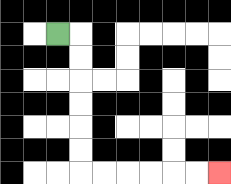{'start': '[2, 1]', 'end': '[9, 7]', 'path_directions': 'R,D,D,D,D,D,D,R,R,R,R,R,R', 'path_coordinates': '[[2, 1], [3, 1], [3, 2], [3, 3], [3, 4], [3, 5], [3, 6], [3, 7], [4, 7], [5, 7], [6, 7], [7, 7], [8, 7], [9, 7]]'}